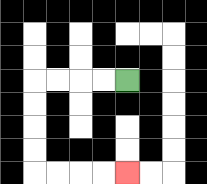{'start': '[5, 3]', 'end': '[5, 7]', 'path_directions': 'L,L,L,L,D,D,D,D,R,R,R,R', 'path_coordinates': '[[5, 3], [4, 3], [3, 3], [2, 3], [1, 3], [1, 4], [1, 5], [1, 6], [1, 7], [2, 7], [3, 7], [4, 7], [5, 7]]'}